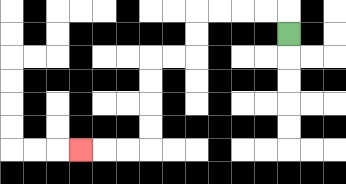{'start': '[12, 1]', 'end': '[3, 6]', 'path_directions': 'U,L,L,L,L,D,D,L,L,D,D,D,D,L,L,L', 'path_coordinates': '[[12, 1], [12, 0], [11, 0], [10, 0], [9, 0], [8, 0], [8, 1], [8, 2], [7, 2], [6, 2], [6, 3], [6, 4], [6, 5], [6, 6], [5, 6], [4, 6], [3, 6]]'}